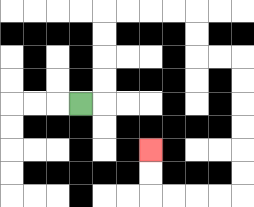{'start': '[3, 4]', 'end': '[6, 6]', 'path_directions': 'R,U,U,U,U,R,R,R,R,D,D,R,R,D,D,D,D,D,D,L,L,L,L,U,U', 'path_coordinates': '[[3, 4], [4, 4], [4, 3], [4, 2], [4, 1], [4, 0], [5, 0], [6, 0], [7, 0], [8, 0], [8, 1], [8, 2], [9, 2], [10, 2], [10, 3], [10, 4], [10, 5], [10, 6], [10, 7], [10, 8], [9, 8], [8, 8], [7, 8], [6, 8], [6, 7], [6, 6]]'}